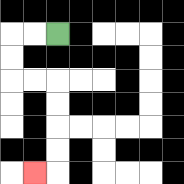{'start': '[2, 1]', 'end': '[1, 7]', 'path_directions': 'L,L,D,D,R,R,D,D,D,D,L', 'path_coordinates': '[[2, 1], [1, 1], [0, 1], [0, 2], [0, 3], [1, 3], [2, 3], [2, 4], [2, 5], [2, 6], [2, 7], [1, 7]]'}